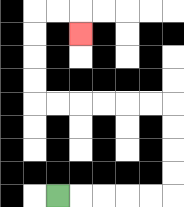{'start': '[2, 8]', 'end': '[3, 1]', 'path_directions': 'R,R,R,R,R,U,U,U,U,L,L,L,L,L,L,U,U,U,U,R,R,D', 'path_coordinates': '[[2, 8], [3, 8], [4, 8], [5, 8], [6, 8], [7, 8], [7, 7], [7, 6], [7, 5], [7, 4], [6, 4], [5, 4], [4, 4], [3, 4], [2, 4], [1, 4], [1, 3], [1, 2], [1, 1], [1, 0], [2, 0], [3, 0], [3, 1]]'}